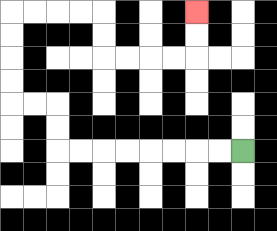{'start': '[10, 6]', 'end': '[8, 0]', 'path_directions': 'L,L,L,L,L,L,L,L,U,U,L,L,U,U,U,U,R,R,R,R,D,D,R,R,R,R,U,U', 'path_coordinates': '[[10, 6], [9, 6], [8, 6], [7, 6], [6, 6], [5, 6], [4, 6], [3, 6], [2, 6], [2, 5], [2, 4], [1, 4], [0, 4], [0, 3], [0, 2], [0, 1], [0, 0], [1, 0], [2, 0], [3, 0], [4, 0], [4, 1], [4, 2], [5, 2], [6, 2], [7, 2], [8, 2], [8, 1], [8, 0]]'}